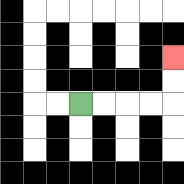{'start': '[3, 4]', 'end': '[7, 2]', 'path_directions': 'R,R,R,R,U,U', 'path_coordinates': '[[3, 4], [4, 4], [5, 4], [6, 4], [7, 4], [7, 3], [7, 2]]'}